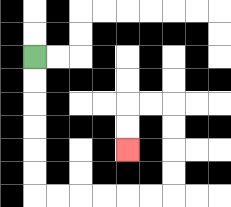{'start': '[1, 2]', 'end': '[5, 6]', 'path_directions': 'D,D,D,D,D,D,R,R,R,R,R,R,U,U,U,U,L,L,D,D', 'path_coordinates': '[[1, 2], [1, 3], [1, 4], [1, 5], [1, 6], [1, 7], [1, 8], [2, 8], [3, 8], [4, 8], [5, 8], [6, 8], [7, 8], [7, 7], [7, 6], [7, 5], [7, 4], [6, 4], [5, 4], [5, 5], [5, 6]]'}